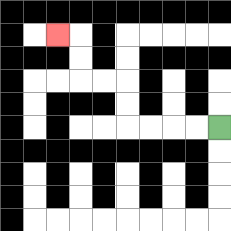{'start': '[9, 5]', 'end': '[2, 1]', 'path_directions': 'L,L,L,L,U,U,L,L,U,U,L', 'path_coordinates': '[[9, 5], [8, 5], [7, 5], [6, 5], [5, 5], [5, 4], [5, 3], [4, 3], [3, 3], [3, 2], [3, 1], [2, 1]]'}